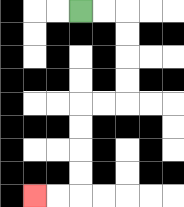{'start': '[3, 0]', 'end': '[1, 8]', 'path_directions': 'R,R,D,D,D,D,L,L,D,D,D,D,L,L', 'path_coordinates': '[[3, 0], [4, 0], [5, 0], [5, 1], [5, 2], [5, 3], [5, 4], [4, 4], [3, 4], [3, 5], [3, 6], [3, 7], [3, 8], [2, 8], [1, 8]]'}